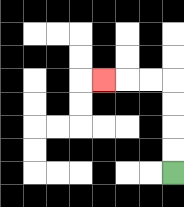{'start': '[7, 7]', 'end': '[4, 3]', 'path_directions': 'U,U,U,U,L,L,L', 'path_coordinates': '[[7, 7], [7, 6], [7, 5], [7, 4], [7, 3], [6, 3], [5, 3], [4, 3]]'}